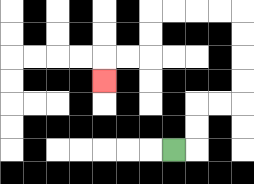{'start': '[7, 6]', 'end': '[4, 3]', 'path_directions': 'R,U,U,R,R,U,U,U,U,L,L,L,L,D,D,L,L,D', 'path_coordinates': '[[7, 6], [8, 6], [8, 5], [8, 4], [9, 4], [10, 4], [10, 3], [10, 2], [10, 1], [10, 0], [9, 0], [8, 0], [7, 0], [6, 0], [6, 1], [6, 2], [5, 2], [4, 2], [4, 3]]'}